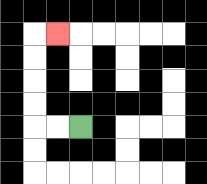{'start': '[3, 5]', 'end': '[2, 1]', 'path_directions': 'L,L,U,U,U,U,R', 'path_coordinates': '[[3, 5], [2, 5], [1, 5], [1, 4], [1, 3], [1, 2], [1, 1], [2, 1]]'}